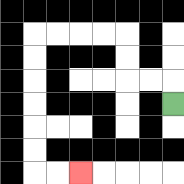{'start': '[7, 4]', 'end': '[3, 7]', 'path_directions': 'U,L,L,U,U,L,L,L,L,D,D,D,D,D,D,R,R', 'path_coordinates': '[[7, 4], [7, 3], [6, 3], [5, 3], [5, 2], [5, 1], [4, 1], [3, 1], [2, 1], [1, 1], [1, 2], [1, 3], [1, 4], [1, 5], [1, 6], [1, 7], [2, 7], [3, 7]]'}